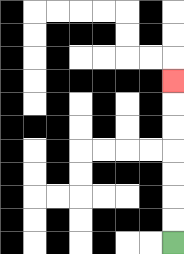{'start': '[7, 10]', 'end': '[7, 3]', 'path_directions': 'U,U,U,U,U,U,U', 'path_coordinates': '[[7, 10], [7, 9], [7, 8], [7, 7], [7, 6], [7, 5], [7, 4], [7, 3]]'}